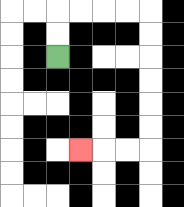{'start': '[2, 2]', 'end': '[3, 6]', 'path_directions': 'U,U,R,R,R,R,D,D,D,D,D,D,L,L,L', 'path_coordinates': '[[2, 2], [2, 1], [2, 0], [3, 0], [4, 0], [5, 0], [6, 0], [6, 1], [6, 2], [6, 3], [6, 4], [6, 5], [6, 6], [5, 6], [4, 6], [3, 6]]'}